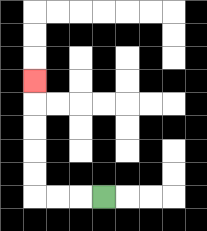{'start': '[4, 8]', 'end': '[1, 3]', 'path_directions': 'L,L,L,U,U,U,U,U', 'path_coordinates': '[[4, 8], [3, 8], [2, 8], [1, 8], [1, 7], [1, 6], [1, 5], [1, 4], [1, 3]]'}